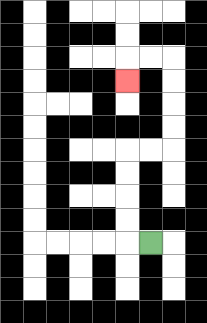{'start': '[6, 10]', 'end': '[5, 3]', 'path_directions': 'L,U,U,U,U,R,R,U,U,U,U,L,L,D', 'path_coordinates': '[[6, 10], [5, 10], [5, 9], [5, 8], [5, 7], [5, 6], [6, 6], [7, 6], [7, 5], [7, 4], [7, 3], [7, 2], [6, 2], [5, 2], [5, 3]]'}